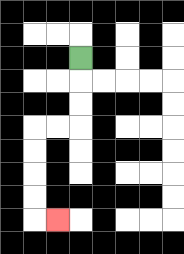{'start': '[3, 2]', 'end': '[2, 9]', 'path_directions': 'D,D,D,L,L,D,D,D,D,R', 'path_coordinates': '[[3, 2], [3, 3], [3, 4], [3, 5], [2, 5], [1, 5], [1, 6], [1, 7], [1, 8], [1, 9], [2, 9]]'}